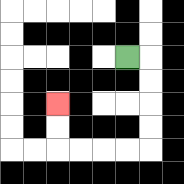{'start': '[5, 2]', 'end': '[2, 4]', 'path_directions': 'R,D,D,D,D,L,L,L,L,U,U', 'path_coordinates': '[[5, 2], [6, 2], [6, 3], [6, 4], [6, 5], [6, 6], [5, 6], [4, 6], [3, 6], [2, 6], [2, 5], [2, 4]]'}